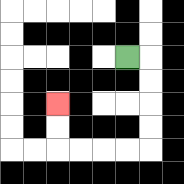{'start': '[5, 2]', 'end': '[2, 4]', 'path_directions': 'R,D,D,D,D,L,L,L,L,U,U', 'path_coordinates': '[[5, 2], [6, 2], [6, 3], [6, 4], [6, 5], [6, 6], [5, 6], [4, 6], [3, 6], [2, 6], [2, 5], [2, 4]]'}